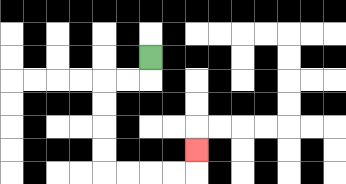{'start': '[6, 2]', 'end': '[8, 6]', 'path_directions': 'D,L,L,D,D,D,D,R,R,R,R,U', 'path_coordinates': '[[6, 2], [6, 3], [5, 3], [4, 3], [4, 4], [4, 5], [4, 6], [4, 7], [5, 7], [6, 7], [7, 7], [8, 7], [8, 6]]'}